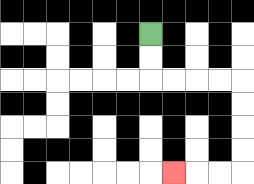{'start': '[6, 1]', 'end': '[7, 7]', 'path_directions': 'D,D,R,R,R,R,D,D,D,D,L,L,L', 'path_coordinates': '[[6, 1], [6, 2], [6, 3], [7, 3], [8, 3], [9, 3], [10, 3], [10, 4], [10, 5], [10, 6], [10, 7], [9, 7], [8, 7], [7, 7]]'}